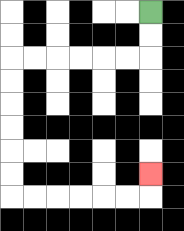{'start': '[6, 0]', 'end': '[6, 7]', 'path_directions': 'D,D,L,L,L,L,L,L,D,D,D,D,D,D,R,R,R,R,R,R,U', 'path_coordinates': '[[6, 0], [6, 1], [6, 2], [5, 2], [4, 2], [3, 2], [2, 2], [1, 2], [0, 2], [0, 3], [0, 4], [0, 5], [0, 6], [0, 7], [0, 8], [1, 8], [2, 8], [3, 8], [4, 8], [5, 8], [6, 8], [6, 7]]'}